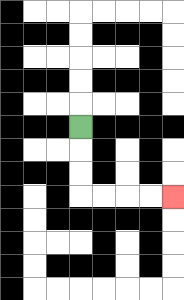{'start': '[3, 5]', 'end': '[7, 8]', 'path_directions': 'D,D,D,R,R,R,R', 'path_coordinates': '[[3, 5], [3, 6], [3, 7], [3, 8], [4, 8], [5, 8], [6, 8], [7, 8]]'}